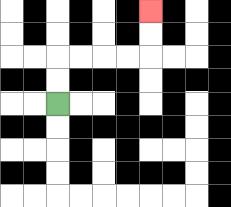{'start': '[2, 4]', 'end': '[6, 0]', 'path_directions': 'U,U,R,R,R,R,U,U', 'path_coordinates': '[[2, 4], [2, 3], [2, 2], [3, 2], [4, 2], [5, 2], [6, 2], [6, 1], [6, 0]]'}